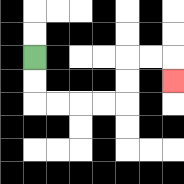{'start': '[1, 2]', 'end': '[7, 3]', 'path_directions': 'D,D,R,R,R,R,U,U,R,R,D', 'path_coordinates': '[[1, 2], [1, 3], [1, 4], [2, 4], [3, 4], [4, 4], [5, 4], [5, 3], [5, 2], [6, 2], [7, 2], [7, 3]]'}